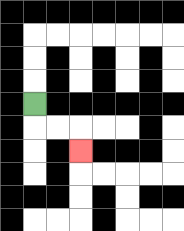{'start': '[1, 4]', 'end': '[3, 6]', 'path_directions': 'D,R,R,D', 'path_coordinates': '[[1, 4], [1, 5], [2, 5], [3, 5], [3, 6]]'}